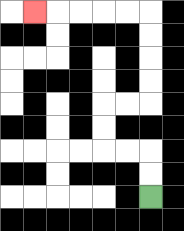{'start': '[6, 8]', 'end': '[1, 0]', 'path_directions': 'U,U,L,L,U,U,R,R,U,U,U,U,L,L,L,L,L', 'path_coordinates': '[[6, 8], [6, 7], [6, 6], [5, 6], [4, 6], [4, 5], [4, 4], [5, 4], [6, 4], [6, 3], [6, 2], [6, 1], [6, 0], [5, 0], [4, 0], [3, 0], [2, 0], [1, 0]]'}